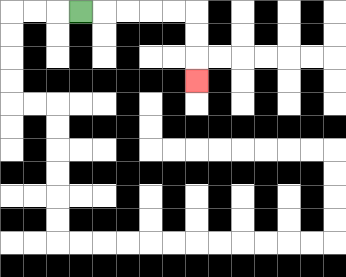{'start': '[3, 0]', 'end': '[8, 3]', 'path_directions': 'R,R,R,R,R,D,D,D', 'path_coordinates': '[[3, 0], [4, 0], [5, 0], [6, 0], [7, 0], [8, 0], [8, 1], [8, 2], [8, 3]]'}